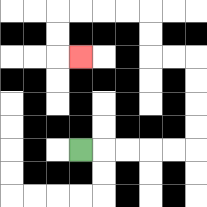{'start': '[3, 6]', 'end': '[3, 2]', 'path_directions': 'R,R,R,R,R,U,U,U,U,L,L,U,U,L,L,L,L,D,D,R', 'path_coordinates': '[[3, 6], [4, 6], [5, 6], [6, 6], [7, 6], [8, 6], [8, 5], [8, 4], [8, 3], [8, 2], [7, 2], [6, 2], [6, 1], [6, 0], [5, 0], [4, 0], [3, 0], [2, 0], [2, 1], [2, 2], [3, 2]]'}